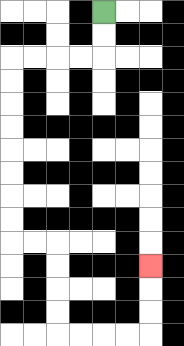{'start': '[4, 0]', 'end': '[6, 11]', 'path_directions': 'D,D,L,L,L,L,D,D,D,D,D,D,D,D,R,R,D,D,D,D,R,R,R,R,U,U,U', 'path_coordinates': '[[4, 0], [4, 1], [4, 2], [3, 2], [2, 2], [1, 2], [0, 2], [0, 3], [0, 4], [0, 5], [0, 6], [0, 7], [0, 8], [0, 9], [0, 10], [1, 10], [2, 10], [2, 11], [2, 12], [2, 13], [2, 14], [3, 14], [4, 14], [5, 14], [6, 14], [6, 13], [6, 12], [6, 11]]'}